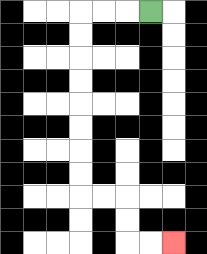{'start': '[6, 0]', 'end': '[7, 10]', 'path_directions': 'L,L,L,D,D,D,D,D,D,D,D,R,R,D,D,R,R', 'path_coordinates': '[[6, 0], [5, 0], [4, 0], [3, 0], [3, 1], [3, 2], [3, 3], [3, 4], [3, 5], [3, 6], [3, 7], [3, 8], [4, 8], [5, 8], [5, 9], [5, 10], [6, 10], [7, 10]]'}